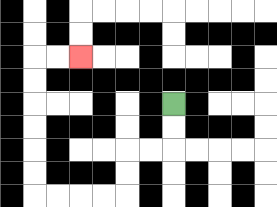{'start': '[7, 4]', 'end': '[3, 2]', 'path_directions': 'D,D,L,L,D,D,L,L,L,L,U,U,U,U,U,U,R,R', 'path_coordinates': '[[7, 4], [7, 5], [7, 6], [6, 6], [5, 6], [5, 7], [5, 8], [4, 8], [3, 8], [2, 8], [1, 8], [1, 7], [1, 6], [1, 5], [1, 4], [1, 3], [1, 2], [2, 2], [3, 2]]'}